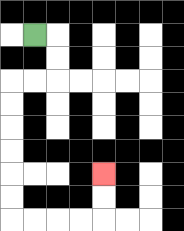{'start': '[1, 1]', 'end': '[4, 7]', 'path_directions': 'R,D,D,L,L,D,D,D,D,D,D,R,R,R,R,U,U', 'path_coordinates': '[[1, 1], [2, 1], [2, 2], [2, 3], [1, 3], [0, 3], [0, 4], [0, 5], [0, 6], [0, 7], [0, 8], [0, 9], [1, 9], [2, 9], [3, 9], [4, 9], [4, 8], [4, 7]]'}